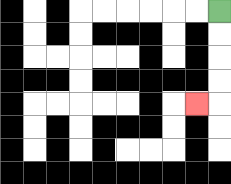{'start': '[9, 0]', 'end': '[8, 4]', 'path_directions': 'D,D,D,D,L', 'path_coordinates': '[[9, 0], [9, 1], [9, 2], [9, 3], [9, 4], [8, 4]]'}